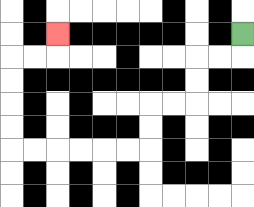{'start': '[10, 1]', 'end': '[2, 1]', 'path_directions': 'D,L,L,D,D,L,L,D,D,L,L,L,L,L,L,U,U,U,U,R,R,U', 'path_coordinates': '[[10, 1], [10, 2], [9, 2], [8, 2], [8, 3], [8, 4], [7, 4], [6, 4], [6, 5], [6, 6], [5, 6], [4, 6], [3, 6], [2, 6], [1, 6], [0, 6], [0, 5], [0, 4], [0, 3], [0, 2], [1, 2], [2, 2], [2, 1]]'}